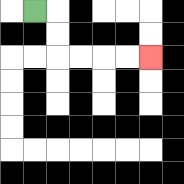{'start': '[1, 0]', 'end': '[6, 2]', 'path_directions': 'R,D,D,R,R,R,R', 'path_coordinates': '[[1, 0], [2, 0], [2, 1], [2, 2], [3, 2], [4, 2], [5, 2], [6, 2]]'}